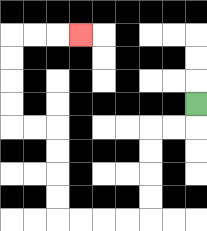{'start': '[8, 4]', 'end': '[3, 1]', 'path_directions': 'D,L,L,D,D,D,D,L,L,L,L,U,U,U,U,L,L,U,U,U,U,R,R,R', 'path_coordinates': '[[8, 4], [8, 5], [7, 5], [6, 5], [6, 6], [6, 7], [6, 8], [6, 9], [5, 9], [4, 9], [3, 9], [2, 9], [2, 8], [2, 7], [2, 6], [2, 5], [1, 5], [0, 5], [0, 4], [0, 3], [0, 2], [0, 1], [1, 1], [2, 1], [3, 1]]'}